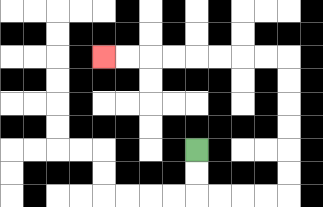{'start': '[8, 6]', 'end': '[4, 2]', 'path_directions': 'D,D,R,R,R,R,U,U,U,U,U,U,L,L,L,L,L,L,L,L', 'path_coordinates': '[[8, 6], [8, 7], [8, 8], [9, 8], [10, 8], [11, 8], [12, 8], [12, 7], [12, 6], [12, 5], [12, 4], [12, 3], [12, 2], [11, 2], [10, 2], [9, 2], [8, 2], [7, 2], [6, 2], [5, 2], [4, 2]]'}